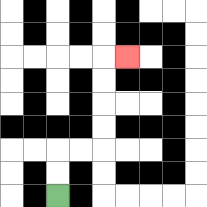{'start': '[2, 8]', 'end': '[5, 2]', 'path_directions': 'U,U,R,R,U,U,U,U,R', 'path_coordinates': '[[2, 8], [2, 7], [2, 6], [3, 6], [4, 6], [4, 5], [4, 4], [4, 3], [4, 2], [5, 2]]'}